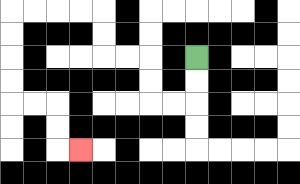{'start': '[8, 2]', 'end': '[3, 6]', 'path_directions': 'D,D,L,L,U,U,L,L,U,U,L,L,L,L,D,D,D,D,R,R,D,D,R', 'path_coordinates': '[[8, 2], [8, 3], [8, 4], [7, 4], [6, 4], [6, 3], [6, 2], [5, 2], [4, 2], [4, 1], [4, 0], [3, 0], [2, 0], [1, 0], [0, 0], [0, 1], [0, 2], [0, 3], [0, 4], [1, 4], [2, 4], [2, 5], [2, 6], [3, 6]]'}